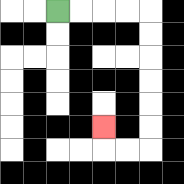{'start': '[2, 0]', 'end': '[4, 5]', 'path_directions': 'R,R,R,R,D,D,D,D,D,D,L,L,U', 'path_coordinates': '[[2, 0], [3, 0], [4, 0], [5, 0], [6, 0], [6, 1], [6, 2], [6, 3], [6, 4], [6, 5], [6, 6], [5, 6], [4, 6], [4, 5]]'}